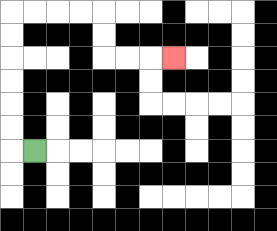{'start': '[1, 6]', 'end': '[7, 2]', 'path_directions': 'L,U,U,U,U,U,U,R,R,R,R,D,D,R,R,R', 'path_coordinates': '[[1, 6], [0, 6], [0, 5], [0, 4], [0, 3], [0, 2], [0, 1], [0, 0], [1, 0], [2, 0], [3, 0], [4, 0], [4, 1], [4, 2], [5, 2], [6, 2], [7, 2]]'}